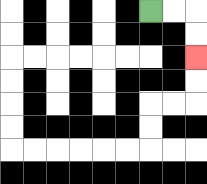{'start': '[6, 0]', 'end': '[8, 2]', 'path_directions': 'R,R,D,D', 'path_coordinates': '[[6, 0], [7, 0], [8, 0], [8, 1], [8, 2]]'}